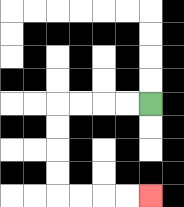{'start': '[6, 4]', 'end': '[6, 8]', 'path_directions': 'L,L,L,L,D,D,D,D,R,R,R,R', 'path_coordinates': '[[6, 4], [5, 4], [4, 4], [3, 4], [2, 4], [2, 5], [2, 6], [2, 7], [2, 8], [3, 8], [4, 8], [5, 8], [6, 8]]'}